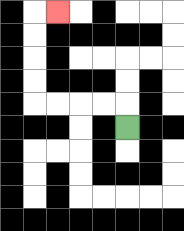{'start': '[5, 5]', 'end': '[2, 0]', 'path_directions': 'U,L,L,L,L,U,U,U,U,R', 'path_coordinates': '[[5, 5], [5, 4], [4, 4], [3, 4], [2, 4], [1, 4], [1, 3], [1, 2], [1, 1], [1, 0], [2, 0]]'}